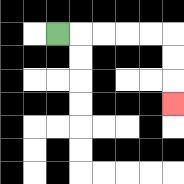{'start': '[2, 1]', 'end': '[7, 4]', 'path_directions': 'R,R,R,R,R,D,D,D', 'path_coordinates': '[[2, 1], [3, 1], [4, 1], [5, 1], [6, 1], [7, 1], [7, 2], [7, 3], [7, 4]]'}